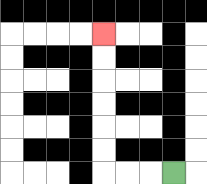{'start': '[7, 7]', 'end': '[4, 1]', 'path_directions': 'L,L,L,U,U,U,U,U,U', 'path_coordinates': '[[7, 7], [6, 7], [5, 7], [4, 7], [4, 6], [4, 5], [4, 4], [4, 3], [4, 2], [4, 1]]'}